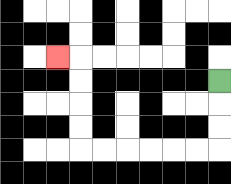{'start': '[9, 3]', 'end': '[2, 2]', 'path_directions': 'D,D,D,L,L,L,L,L,L,U,U,U,U,L', 'path_coordinates': '[[9, 3], [9, 4], [9, 5], [9, 6], [8, 6], [7, 6], [6, 6], [5, 6], [4, 6], [3, 6], [3, 5], [3, 4], [3, 3], [3, 2], [2, 2]]'}